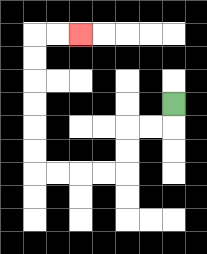{'start': '[7, 4]', 'end': '[3, 1]', 'path_directions': 'D,L,L,D,D,L,L,L,L,U,U,U,U,U,U,R,R', 'path_coordinates': '[[7, 4], [7, 5], [6, 5], [5, 5], [5, 6], [5, 7], [4, 7], [3, 7], [2, 7], [1, 7], [1, 6], [1, 5], [1, 4], [1, 3], [1, 2], [1, 1], [2, 1], [3, 1]]'}